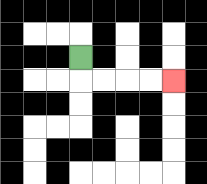{'start': '[3, 2]', 'end': '[7, 3]', 'path_directions': 'D,R,R,R,R', 'path_coordinates': '[[3, 2], [3, 3], [4, 3], [5, 3], [6, 3], [7, 3]]'}